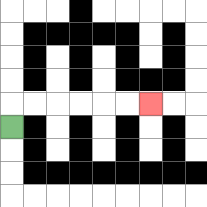{'start': '[0, 5]', 'end': '[6, 4]', 'path_directions': 'U,R,R,R,R,R,R', 'path_coordinates': '[[0, 5], [0, 4], [1, 4], [2, 4], [3, 4], [4, 4], [5, 4], [6, 4]]'}